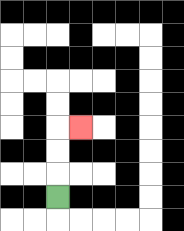{'start': '[2, 8]', 'end': '[3, 5]', 'path_directions': 'U,U,U,R', 'path_coordinates': '[[2, 8], [2, 7], [2, 6], [2, 5], [3, 5]]'}